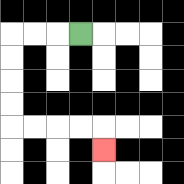{'start': '[3, 1]', 'end': '[4, 6]', 'path_directions': 'L,L,L,D,D,D,D,R,R,R,R,D', 'path_coordinates': '[[3, 1], [2, 1], [1, 1], [0, 1], [0, 2], [0, 3], [0, 4], [0, 5], [1, 5], [2, 5], [3, 5], [4, 5], [4, 6]]'}